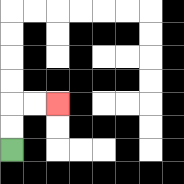{'start': '[0, 6]', 'end': '[2, 4]', 'path_directions': 'U,U,R,R', 'path_coordinates': '[[0, 6], [0, 5], [0, 4], [1, 4], [2, 4]]'}